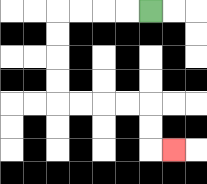{'start': '[6, 0]', 'end': '[7, 6]', 'path_directions': 'L,L,L,L,D,D,D,D,R,R,R,R,D,D,R', 'path_coordinates': '[[6, 0], [5, 0], [4, 0], [3, 0], [2, 0], [2, 1], [2, 2], [2, 3], [2, 4], [3, 4], [4, 4], [5, 4], [6, 4], [6, 5], [6, 6], [7, 6]]'}